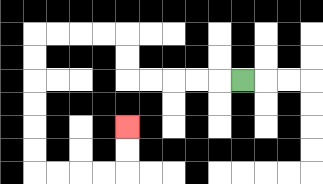{'start': '[10, 3]', 'end': '[5, 5]', 'path_directions': 'L,L,L,L,L,U,U,L,L,L,L,D,D,D,D,D,D,R,R,R,R,U,U', 'path_coordinates': '[[10, 3], [9, 3], [8, 3], [7, 3], [6, 3], [5, 3], [5, 2], [5, 1], [4, 1], [3, 1], [2, 1], [1, 1], [1, 2], [1, 3], [1, 4], [1, 5], [1, 6], [1, 7], [2, 7], [3, 7], [4, 7], [5, 7], [5, 6], [5, 5]]'}